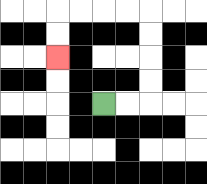{'start': '[4, 4]', 'end': '[2, 2]', 'path_directions': 'R,R,U,U,U,U,L,L,L,L,D,D', 'path_coordinates': '[[4, 4], [5, 4], [6, 4], [6, 3], [6, 2], [6, 1], [6, 0], [5, 0], [4, 0], [3, 0], [2, 0], [2, 1], [2, 2]]'}